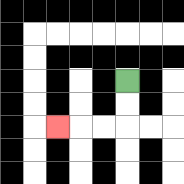{'start': '[5, 3]', 'end': '[2, 5]', 'path_directions': 'D,D,L,L,L', 'path_coordinates': '[[5, 3], [5, 4], [5, 5], [4, 5], [3, 5], [2, 5]]'}